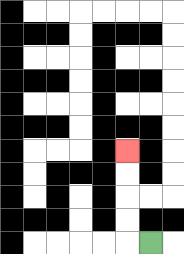{'start': '[6, 10]', 'end': '[5, 6]', 'path_directions': 'L,U,U,U,U', 'path_coordinates': '[[6, 10], [5, 10], [5, 9], [5, 8], [5, 7], [5, 6]]'}